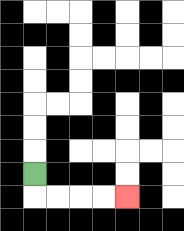{'start': '[1, 7]', 'end': '[5, 8]', 'path_directions': 'D,R,R,R,R', 'path_coordinates': '[[1, 7], [1, 8], [2, 8], [3, 8], [4, 8], [5, 8]]'}